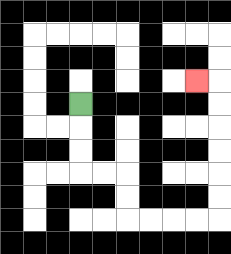{'start': '[3, 4]', 'end': '[8, 3]', 'path_directions': 'D,D,D,R,R,D,D,R,R,R,R,U,U,U,U,U,U,L', 'path_coordinates': '[[3, 4], [3, 5], [3, 6], [3, 7], [4, 7], [5, 7], [5, 8], [5, 9], [6, 9], [7, 9], [8, 9], [9, 9], [9, 8], [9, 7], [9, 6], [9, 5], [9, 4], [9, 3], [8, 3]]'}